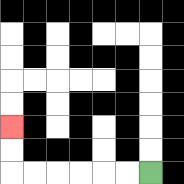{'start': '[6, 7]', 'end': '[0, 5]', 'path_directions': 'L,L,L,L,L,L,U,U', 'path_coordinates': '[[6, 7], [5, 7], [4, 7], [3, 7], [2, 7], [1, 7], [0, 7], [0, 6], [0, 5]]'}